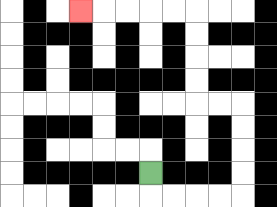{'start': '[6, 7]', 'end': '[3, 0]', 'path_directions': 'D,R,R,R,R,U,U,U,U,L,L,U,U,U,U,L,L,L,L,L', 'path_coordinates': '[[6, 7], [6, 8], [7, 8], [8, 8], [9, 8], [10, 8], [10, 7], [10, 6], [10, 5], [10, 4], [9, 4], [8, 4], [8, 3], [8, 2], [8, 1], [8, 0], [7, 0], [6, 0], [5, 0], [4, 0], [3, 0]]'}